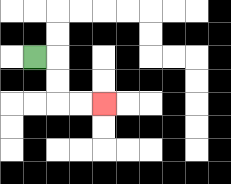{'start': '[1, 2]', 'end': '[4, 4]', 'path_directions': 'R,D,D,R,R', 'path_coordinates': '[[1, 2], [2, 2], [2, 3], [2, 4], [3, 4], [4, 4]]'}